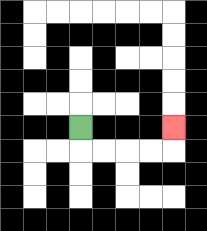{'start': '[3, 5]', 'end': '[7, 5]', 'path_directions': 'D,R,R,R,R,U', 'path_coordinates': '[[3, 5], [3, 6], [4, 6], [5, 6], [6, 6], [7, 6], [7, 5]]'}